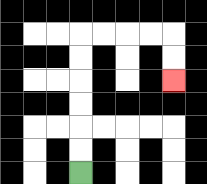{'start': '[3, 7]', 'end': '[7, 3]', 'path_directions': 'U,U,U,U,U,U,R,R,R,R,D,D', 'path_coordinates': '[[3, 7], [3, 6], [3, 5], [3, 4], [3, 3], [3, 2], [3, 1], [4, 1], [5, 1], [6, 1], [7, 1], [7, 2], [7, 3]]'}